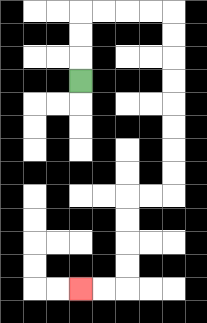{'start': '[3, 3]', 'end': '[3, 12]', 'path_directions': 'U,U,U,R,R,R,R,D,D,D,D,D,D,D,D,L,L,D,D,D,D,L,L', 'path_coordinates': '[[3, 3], [3, 2], [3, 1], [3, 0], [4, 0], [5, 0], [6, 0], [7, 0], [7, 1], [7, 2], [7, 3], [7, 4], [7, 5], [7, 6], [7, 7], [7, 8], [6, 8], [5, 8], [5, 9], [5, 10], [5, 11], [5, 12], [4, 12], [3, 12]]'}